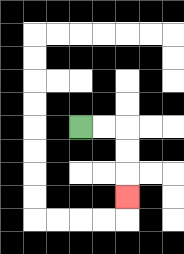{'start': '[3, 5]', 'end': '[5, 8]', 'path_directions': 'R,R,D,D,D', 'path_coordinates': '[[3, 5], [4, 5], [5, 5], [5, 6], [5, 7], [5, 8]]'}